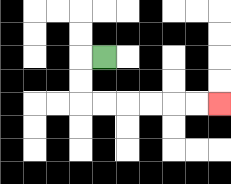{'start': '[4, 2]', 'end': '[9, 4]', 'path_directions': 'L,D,D,R,R,R,R,R,R', 'path_coordinates': '[[4, 2], [3, 2], [3, 3], [3, 4], [4, 4], [5, 4], [6, 4], [7, 4], [8, 4], [9, 4]]'}